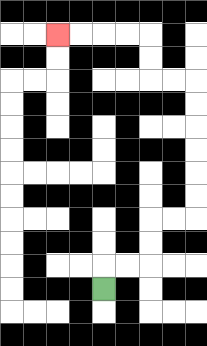{'start': '[4, 12]', 'end': '[2, 1]', 'path_directions': 'U,R,R,U,U,R,R,U,U,U,U,U,U,L,L,U,U,L,L,L,L', 'path_coordinates': '[[4, 12], [4, 11], [5, 11], [6, 11], [6, 10], [6, 9], [7, 9], [8, 9], [8, 8], [8, 7], [8, 6], [8, 5], [8, 4], [8, 3], [7, 3], [6, 3], [6, 2], [6, 1], [5, 1], [4, 1], [3, 1], [2, 1]]'}